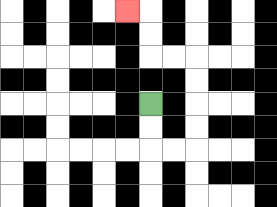{'start': '[6, 4]', 'end': '[5, 0]', 'path_directions': 'D,D,R,R,U,U,U,U,L,L,U,U,L', 'path_coordinates': '[[6, 4], [6, 5], [6, 6], [7, 6], [8, 6], [8, 5], [8, 4], [8, 3], [8, 2], [7, 2], [6, 2], [6, 1], [6, 0], [5, 0]]'}